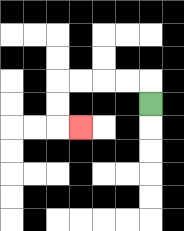{'start': '[6, 4]', 'end': '[3, 5]', 'path_directions': 'U,L,L,L,L,D,D,R', 'path_coordinates': '[[6, 4], [6, 3], [5, 3], [4, 3], [3, 3], [2, 3], [2, 4], [2, 5], [3, 5]]'}